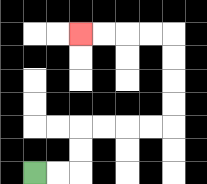{'start': '[1, 7]', 'end': '[3, 1]', 'path_directions': 'R,R,U,U,R,R,R,R,U,U,U,U,L,L,L,L', 'path_coordinates': '[[1, 7], [2, 7], [3, 7], [3, 6], [3, 5], [4, 5], [5, 5], [6, 5], [7, 5], [7, 4], [7, 3], [7, 2], [7, 1], [6, 1], [5, 1], [4, 1], [3, 1]]'}